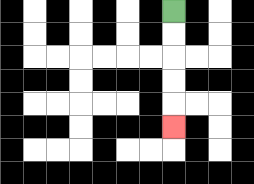{'start': '[7, 0]', 'end': '[7, 5]', 'path_directions': 'D,D,D,D,D', 'path_coordinates': '[[7, 0], [7, 1], [7, 2], [7, 3], [7, 4], [7, 5]]'}